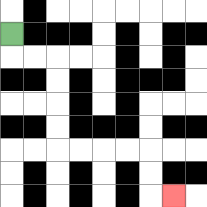{'start': '[0, 1]', 'end': '[7, 8]', 'path_directions': 'D,R,R,D,D,D,D,R,R,R,R,D,D,R', 'path_coordinates': '[[0, 1], [0, 2], [1, 2], [2, 2], [2, 3], [2, 4], [2, 5], [2, 6], [3, 6], [4, 6], [5, 6], [6, 6], [6, 7], [6, 8], [7, 8]]'}